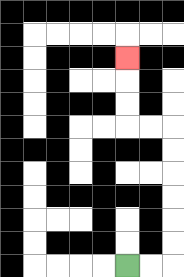{'start': '[5, 11]', 'end': '[5, 2]', 'path_directions': 'R,R,U,U,U,U,U,U,L,L,U,U,U', 'path_coordinates': '[[5, 11], [6, 11], [7, 11], [7, 10], [7, 9], [7, 8], [7, 7], [7, 6], [7, 5], [6, 5], [5, 5], [5, 4], [5, 3], [5, 2]]'}